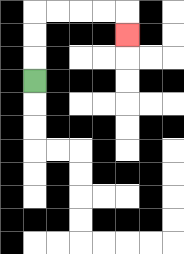{'start': '[1, 3]', 'end': '[5, 1]', 'path_directions': 'U,U,U,R,R,R,R,D', 'path_coordinates': '[[1, 3], [1, 2], [1, 1], [1, 0], [2, 0], [3, 0], [4, 0], [5, 0], [5, 1]]'}